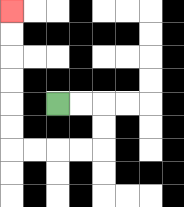{'start': '[2, 4]', 'end': '[0, 0]', 'path_directions': 'R,R,D,D,L,L,L,L,U,U,U,U,U,U', 'path_coordinates': '[[2, 4], [3, 4], [4, 4], [4, 5], [4, 6], [3, 6], [2, 6], [1, 6], [0, 6], [0, 5], [0, 4], [0, 3], [0, 2], [0, 1], [0, 0]]'}